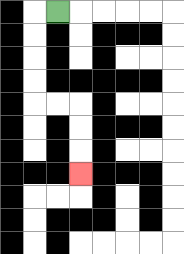{'start': '[2, 0]', 'end': '[3, 7]', 'path_directions': 'L,D,D,D,D,R,R,D,D,D', 'path_coordinates': '[[2, 0], [1, 0], [1, 1], [1, 2], [1, 3], [1, 4], [2, 4], [3, 4], [3, 5], [3, 6], [3, 7]]'}